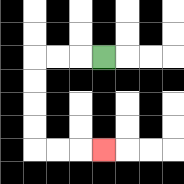{'start': '[4, 2]', 'end': '[4, 6]', 'path_directions': 'L,L,L,D,D,D,D,R,R,R', 'path_coordinates': '[[4, 2], [3, 2], [2, 2], [1, 2], [1, 3], [1, 4], [1, 5], [1, 6], [2, 6], [3, 6], [4, 6]]'}